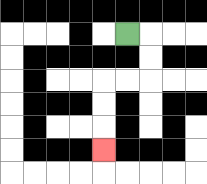{'start': '[5, 1]', 'end': '[4, 6]', 'path_directions': 'R,D,D,L,L,D,D,D', 'path_coordinates': '[[5, 1], [6, 1], [6, 2], [6, 3], [5, 3], [4, 3], [4, 4], [4, 5], [4, 6]]'}